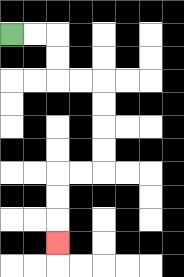{'start': '[0, 1]', 'end': '[2, 10]', 'path_directions': 'R,R,D,D,R,R,D,D,D,D,L,L,D,D,D', 'path_coordinates': '[[0, 1], [1, 1], [2, 1], [2, 2], [2, 3], [3, 3], [4, 3], [4, 4], [4, 5], [4, 6], [4, 7], [3, 7], [2, 7], [2, 8], [2, 9], [2, 10]]'}